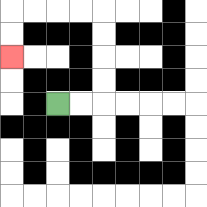{'start': '[2, 4]', 'end': '[0, 2]', 'path_directions': 'R,R,U,U,U,U,L,L,L,L,D,D', 'path_coordinates': '[[2, 4], [3, 4], [4, 4], [4, 3], [4, 2], [4, 1], [4, 0], [3, 0], [2, 0], [1, 0], [0, 0], [0, 1], [0, 2]]'}